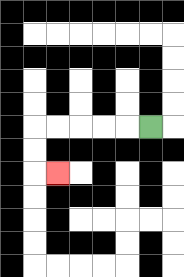{'start': '[6, 5]', 'end': '[2, 7]', 'path_directions': 'L,L,L,L,L,D,D,R', 'path_coordinates': '[[6, 5], [5, 5], [4, 5], [3, 5], [2, 5], [1, 5], [1, 6], [1, 7], [2, 7]]'}